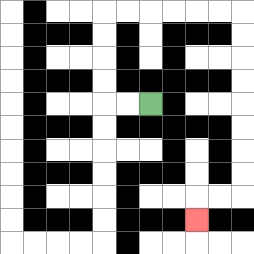{'start': '[6, 4]', 'end': '[8, 9]', 'path_directions': 'L,L,U,U,U,U,R,R,R,R,R,R,D,D,D,D,D,D,D,D,L,L,D', 'path_coordinates': '[[6, 4], [5, 4], [4, 4], [4, 3], [4, 2], [4, 1], [4, 0], [5, 0], [6, 0], [7, 0], [8, 0], [9, 0], [10, 0], [10, 1], [10, 2], [10, 3], [10, 4], [10, 5], [10, 6], [10, 7], [10, 8], [9, 8], [8, 8], [8, 9]]'}